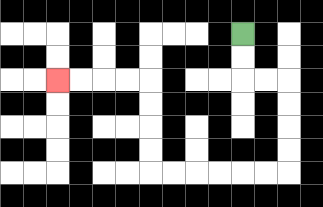{'start': '[10, 1]', 'end': '[2, 3]', 'path_directions': 'D,D,R,R,D,D,D,D,L,L,L,L,L,L,U,U,U,U,L,L,L,L', 'path_coordinates': '[[10, 1], [10, 2], [10, 3], [11, 3], [12, 3], [12, 4], [12, 5], [12, 6], [12, 7], [11, 7], [10, 7], [9, 7], [8, 7], [7, 7], [6, 7], [6, 6], [6, 5], [6, 4], [6, 3], [5, 3], [4, 3], [3, 3], [2, 3]]'}